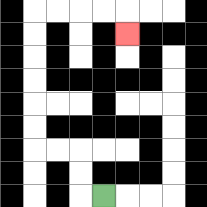{'start': '[4, 8]', 'end': '[5, 1]', 'path_directions': 'L,U,U,L,L,U,U,U,U,U,U,R,R,R,R,D', 'path_coordinates': '[[4, 8], [3, 8], [3, 7], [3, 6], [2, 6], [1, 6], [1, 5], [1, 4], [1, 3], [1, 2], [1, 1], [1, 0], [2, 0], [3, 0], [4, 0], [5, 0], [5, 1]]'}